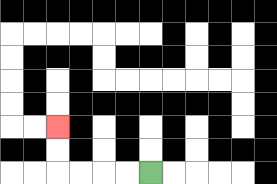{'start': '[6, 7]', 'end': '[2, 5]', 'path_directions': 'L,L,L,L,U,U', 'path_coordinates': '[[6, 7], [5, 7], [4, 7], [3, 7], [2, 7], [2, 6], [2, 5]]'}